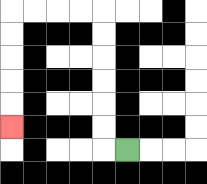{'start': '[5, 6]', 'end': '[0, 5]', 'path_directions': 'L,U,U,U,U,U,U,L,L,L,L,D,D,D,D,D', 'path_coordinates': '[[5, 6], [4, 6], [4, 5], [4, 4], [4, 3], [4, 2], [4, 1], [4, 0], [3, 0], [2, 0], [1, 0], [0, 0], [0, 1], [0, 2], [0, 3], [0, 4], [0, 5]]'}